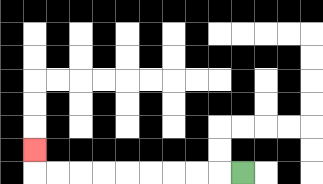{'start': '[10, 7]', 'end': '[1, 6]', 'path_directions': 'L,L,L,L,L,L,L,L,L,U', 'path_coordinates': '[[10, 7], [9, 7], [8, 7], [7, 7], [6, 7], [5, 7], [4, 7], [3, 7], [2, 7], [1, 7], [1, 6]]'}